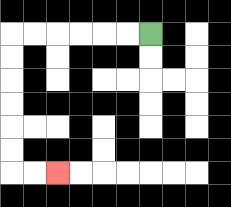{'start': '[6, 1]', 'end': '[2, 7]', 'path_directions': 'L,L,L,L,L,L,D,D,D,D,D,D,R,R', 'path_coordinates': '[[6, 1], [5, 1], [4, 1], [3, 1], [2, 1], [1, 1], [0, 1], [0, 2], [0, 3], [0, 4], [0, 5], [0, 6], [0, 7], [1, 7], [2, 7]]'}